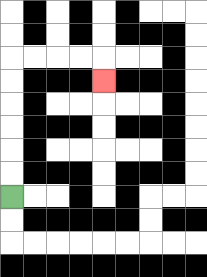{'start': '[0, 8]', 'end': '[4, 3]', 'path_directions': 'U,U,U,U,U,U,R,R,R,R,D', 'path_coordinates': '[[0, 8], [0, 7], [0, 6], [0, 5], [0, 4], [0, 3], [0, 2], [1, 2], [2, 2], [3, 2], [4, 2], [4, 3]]'}